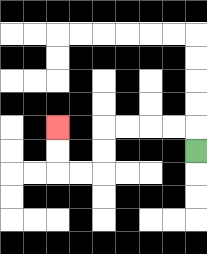{'start': '[8, 6]', 'end': '[2, 5]', 'path_directions': 'U,L,L,L,L,D,D,L,L,U,U', 'path_coordinates': '[[8, 6], [8, 5], [7, 5], [6, 5], [5, 5], [4, 5], [4, 6], [4, 7], [3, 7], [2, 7], [2, 6], [2, 5]]'}